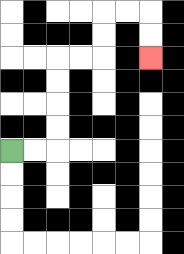{'start': '[0, 6]', 'end': '[6, 2]', 'path_directions': 'R,R,U,U,U,U,R,R,U,U,R,R,D,D', 'path_coordinates': '[[0, 6], [1, 6], [2, 6], [2, 5], [2, 4], [2, 3], [2, 2], [3, 2], [4, 2], [4, 1], [4, 0], [5, 0], [6, 0], [6, 1], [6, 2]]'}